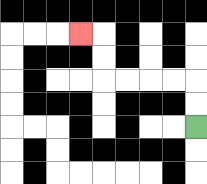{'start': '[8, 5]', 'end': '[3, 1]', 'path_directions': 'U,U,L,L,L,L,U,U,L', 'path_coordinates': '[[8, 5], [8, 4], [8, 3], [7, 3], [6, 3], [5, 3], [4, 3], [4, 2], [4, 1], [3, 1]]'}